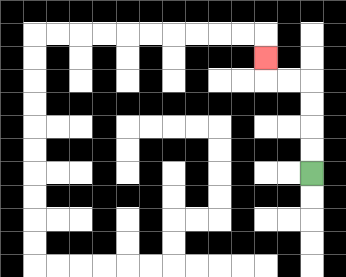{'start': '[13, 7]', 'end': '[11, 2]', 'path_directions': 'U,U,U,U,L,L,U', 'path_coordinates': '[[13, 7], [13, 6], [13, 5], [13, 4], [13, 3], [12, 3], [11, 3], [11, 2]]'}